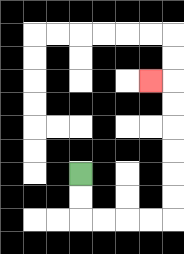{'start': '[3, 7]', 'end': '[6, 3]', 'path_directions': 'D,D,R,R,R,R,U,U,U,U,U,U,L', 'path_coordinates': '[[3, 7], [3, 8], [3, 9], [4, 9], [5, 9], [6, 9], [7, 9], [7, 8], [7, 7], [7, 6], [7, 5], [7, 4], [7, 3], [6, 3]]'}